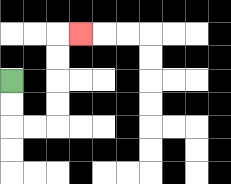{'start': '[0, 3]', 'end': '[3, 1]', 'path_directions': 'D,D,R,R,U,U,U,U,R', 'path_coordinates': '[[0, 3], [0, 4], [0, 5], [1, 5], [2, 5], [2, 4], [2, 3], [2, 2], [2, 1], [3, 1]]'}